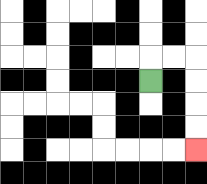{'start': '[6, 3]', 'end': '[8, 6]', 'path_directions': 'U,R,R,D,D,D,D', 'path_coordinates': '[[6, 3], [6, 2], [7, 2], [8, 2], [8, 3], [8, 4], [8, 5], [8, 6]]'}